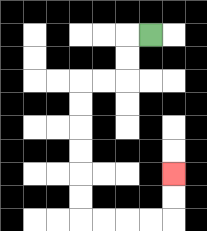{'start': '[6, 1]', 'end': '[7, 7]', 'path_directions': 'L,D,D,L,L,D,D,D,D,D,D,R,R,R,R,U,U', 'path_coordinates': '[[6, 1], [5, 1], [5, 2], [5, 3], [4, 3], [3, 3], [3, 4], [3, 5], [3, 6], [3, 7], [3, 8], [3, 9], [4, 9], [5, 9], [6, 9], [7, 9], [7, 8], [7, 7]]'}